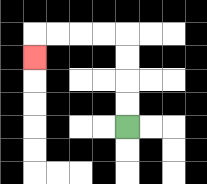{'start': '[5, 5]', 'end': '[1, 2]', 'path_directions': 'U,U,U,U,L,L,L,L,D', 'path_coordinates': '[[5, 5], [5, 4], [5, 3], [5, 2], [5, 1], [4, 1], [3, 1], [2, 1], [1, 1], [1, 2]]'}